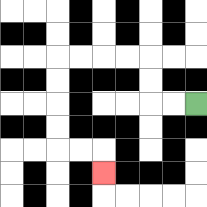{'start': '[8, 4]', 'end': '[4, 7]', 'path_directions': 'L,L,U,U,L,L,L,L,D,D,D,D,R,R,D', 'path_coordinates': '[[8, 4], [7, 4], [6, 4], [6, 3], [6, 2], [5, 2], [4, 2], [3, 2], [2, 2], [2, 3], [2, 4], [2, 5], [2, 6], [3, 6], [4, 6], [4, 7]]'}